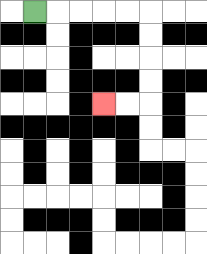{'start': '[1, 0]', 'end': '[4, 4]', 'path_directions': 'R,R,R,R,R,D,D,D,D,L,L', 'path_coordinates': '[[1, 0], [2, 0], [3, 0], [4, 0], [5, 0], [6, 0], [6, 1], [6, 2], [6, 3], [6, 4], [5, 4], [4, 4]]'}